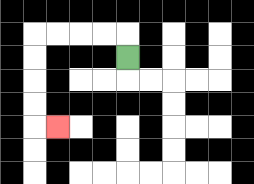{'start': '[5, 2]', 'end': '[2, 5]', 'path_directions': 'U,L,L,L,L,D,D,D,D,R', 'path_coordinates': '[[5, 2], [5, 1], [4, 1], [3, 1], [2, 1], [1, 1], [1, 2], [1, 3], [1, 4], [1, 5], [2, 5]]'}